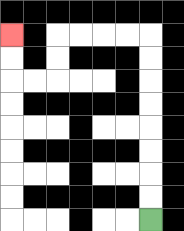{'start': '[6, 9]', 'end': '[0, 1]', 'path_directions': 'U,U,U,U,U,U,U,U,L,L,L,L,D,D,L,L,U,U', 'path_coordinates': '[[6, 9], [6, 8], [6, 7], [6, 6], [6, 5], [6, 4], [6, 3], [6, 2], [6, 1], [5, 1], [4, 1], [3, 1], [2, 1], [2, 2], [2, 3], [1, 3], [0, 3], [0, 2], [0, 1]]'}